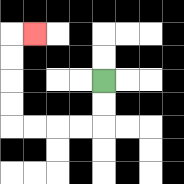{'start': '[4, 3]', 'end': '[1, 1]', 'path_directions': 'D,D,L,L,L,L,U,U,U,U,R', 'path_coordinates': '[[4, 3], [4, 4], [4, 5], [3, 5], [2, 5], [1, 5], [0, 5], [0, 4], [0, 3], [0, 2], [0, 1], [1, 1]]'}